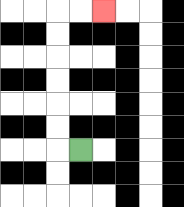{'start': '[3, 6]', 'end': '[4, 0]', 'path_directions': 'L,U,U,U,U,U,U,R,R', 'path_coordinates': '[[3, 6], [2, 6], [2, 5], [2, 4], [2, 3], [2, 2], [2, 1], [2, 0], [3, 0], [4, 0]]'}